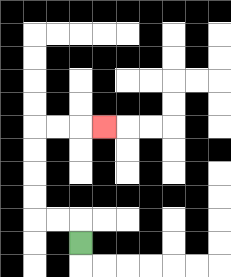{'start': '[3, 10]', 'end': '[4, 5]', 'path_directions': 'U,L,L,U,U,U,U,R,R,R', 'path_coordinates': '[[3, 10], [3, 9], [2, 9], [1, 9], [1, 8], [1, 7], [1, 6], [1, 5], [2, 5], [3, 5], [4, 5]]'}